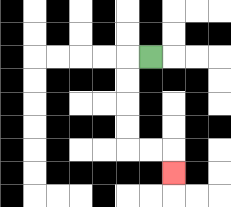{'start': '[6, 2]', 'end': '[7, 7]', 'path_directions': 'L,D,D,D,D,R,R,D', 'path_coordinates': '[[6, 2], [5, 2], [5, 3], [5, 4], [5, 5], [5, 6], [6, 6], [7, 6], [7, 7]]'}